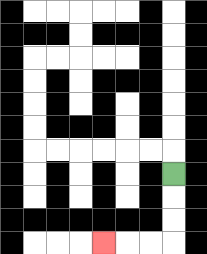{'start': '[7, 7]', 'end': '[4, 10]', 'path_directions': 'D,D,D,L,L,L', 'path_coordinates': '[[7, 7], [7, 8], [7, 9], [7, 10], [6, 10], [5, 10], [4, 10]]'}